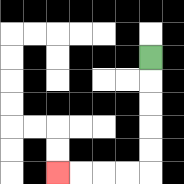{'start': '[6, 2]', 'end': '[2, 7]', 'path_directions': 'D,D,D,D,D,L,L,L,L', 'path_coordinates': '[[6, 2], [6, 3], [6, 4], [6, 5], [6, 6], [6, 7], [5, 7], [4, 7], [3, 7], [2, 7]]'}